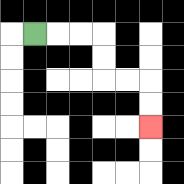{'start': '[1, 1]', 'end': '[6, 5]', 'path_directions': 'R,R,R,D,D,R,R,D,D', 'path_coordinates': '[[1, 1], [2, 1], [3, 1], [4, 1], [4, 2], [4, 3], [5, 3], [6, 3], [6, 4], [6, 5]]'}